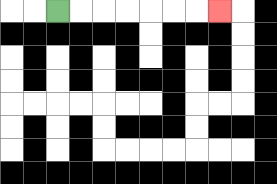{'start': '[2, 0]', 'end': '[9, 0]', 'path_directions': 'R,R,R,R,R,R,R', 'path_coordinates': '[[2, 0], [3, 0], [4, 0], [5, 0], [6, 0], [7, 0], [8, 0], [9, 0]]'}